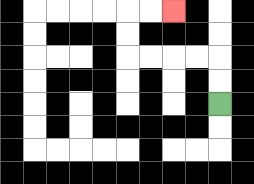{'start': '[9, 4]', 'end': '[7, 0]', 'path_directions': 'U,U,L,L,L,L,U,U,R,R', 'path_coordinates': '[[9, 4], [9, 3], [9, 2], [8, 2], [7, 2], [6, 2], [5, 2], [5, 1], [5, 0], [6, 0], [7, 0]]'}